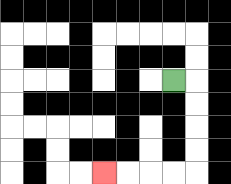{'start': '[7, 3]', 'end': '[4, 7]', 'path_directions': 'R,D,D,D,D,L,L,L,L', 'path_coordinates': '[[7, 3], [8, 3], [8, 4], [8, 5], [8, 6], [8, 7], [7, 7], [6, 7], [5, 7], [4, 7]]'}